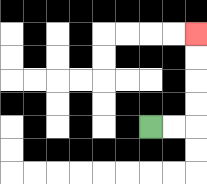{'start': '[6, 5]', 'end': '[8, 1]', 'path_directions': 'R,R,U,U,U,U', 'path_coordinates': '[[6, 5], [7, 5], [8, 5], [8, 4], [8, 3], [8, 2], [8, 1]]'}